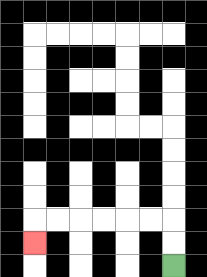{'start': '[7, 11]', 'end': '[1, 10]', 'path_directions': 'U,U,L,L,L,L,L,L,D', 'path_coordinates': '[[7, 11], [7, 10], [7, 9], [6, 9], [5, 9], [4, 9], [3, 9], [2, 9], [1, 9], [1, 10]]'}